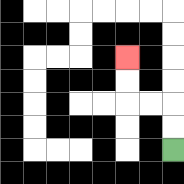{'start': '[7, 6]', 'end': '[5, 2]', 'path_directions': 'U,U,L,L,U,U', 'path_coordinates': '[[7, 6], [7, 5], [7, 4], [6, 4], [5, 4], [5, 3], [5, 2]]'}